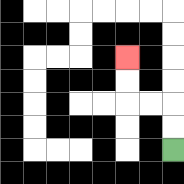{'start': '[7, 6]', 'end': '[5, 2]', 'path_directions': 'U,U,L,L,U,U', 'path_coordinates': '[[7, 6], [7, 5], [7, 4], [6, 4], [5, 4], [5, 3], [5, 2]]'}